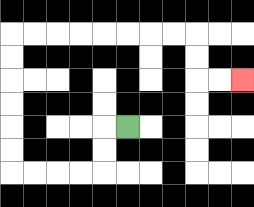{'start': '[5, 5]', 'end': '[10, 3]', 'path_directions': 'L,D,D,L,L,L,L,U,U,U,U,U,U,R,R,R,R,R,R,R,R,D,D,R,R', 'path_coordinates': '[[5, 5], [4, 5], [4, 6], [4, 7], [3, 7], [2, 7], [1, 7], [0, 7], [0, 6], [0, 5], [0, 4], [0, 3], [0, 2], [0, 1], [1, 1], [2, 1], [3, 1], [4, 1], [5, 1], [6, 1], [7, 1], [8, 1], [8, 2], [8, 3], [9, 3], [10, 3]]'}